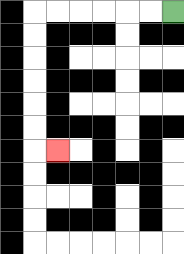{'start': '[7, 0]', 'end': '[2, 6]', 'path_directions': 'L,L,L,L,L,L,D,D,D,D,D,D,R', 'path_coordinates': '[[7, 0], [6, 0], [5, 0], [4, 0], [3, 0], [2, 0], [1, 0], [1, 1], [1, 2], [1, 3], [1, 4], [1, 5], [1, 6], [2, 6]]'}